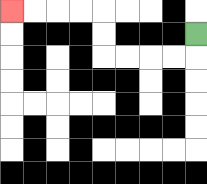{'start': '[8, 1]', 'end': '[0, 0]', 'path_directions': 'D,L,L,L,L,U,U,L,L,L,L', 'path_coordinates': '[[8, 1], [8, 2], [7, 2], [6, 2], [5, 2], [4, 2], [4, 1], [4, 0], [3, 0], [2, 0], [1, 0], [0, 0]]'}